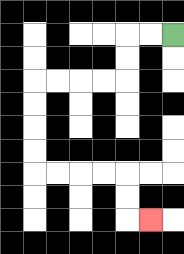{'start': '[7, 1]', 'end': '[6, 9]', 'path_directions': 'L,L,D,D,L,L,L,L,D,D,D,D,R,R,R,R,D,D,R', 'path_coordinates': '[[7, 1], [6, 1], [5, 1], [5, 2], [5, 3], [4, 3], [3, 3], [2, 3], [1, 3], [1, 4], [1, 5], [1, 6], [1, 7], [2, 7], [3, 7], [4, 7], [5, 7], [5, 8], [5, 9], [6, 9]]'}